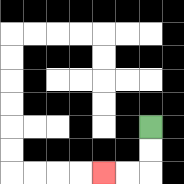{'start': '[6, 5]', 'end': '[4, 7]', 'path_directions': 'D,D,L,L', 'path_coordinates': '[[6, 5], [6, 6], [6, 7], [5, 7], [4, 7]]'}